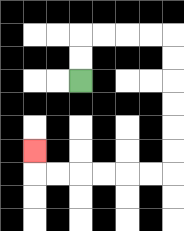{'start': '[3, 3]', 'end': '[1, 6]', 'path_directions': 'U,U,R,R,R,R,D,D,D,D,D,D,L,L,L,L,L,L,U', 'path_coordinates': '[[3, 3], [3, 2], [3, 1], [4, 1], [5, 1], [6, 1], [7, 1], [7, 2], [7, 3], [7, 4], [7, 5], [7, 6], [7, 7], [6, 7], [5, 7], [4, 7], [3, 7], [2, 7], [1, 7], [1, 6]]'}